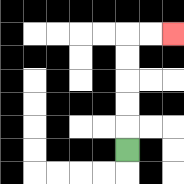{'start': '[5, 6]', 'end': '[7, 1]', 'path_directions': 'U,U,U,U,U,R,R', 'path_coordinates': '[[5, 6], [5, 5], [5, 4], [5, 3], [5, 2], [5, 1], [6, 1], [7, 1]]'}